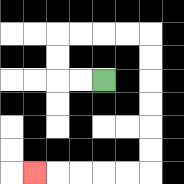{'start': '[4, 3]', 'end': '[1, 7]', 'path_directions': 'L,L,U,U,R,R,R,R,D,D,D,D,D,D,L,L,L,L,L', 'path_coordinates': '[[4, 3], [3, 3], [2, 3], [2, 2], [2, 1], [3, 1], [4, 1], [5, 1], [6, 1], [6, 2], [6, 3], [6, 4], [6, 5], [6, 6], [6, 7], [5, 7], [4, 7], [3, 7], [2, 7], [1, 7]]'}